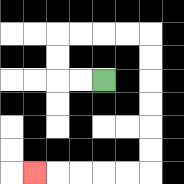{'start': '[4, 3]', 'end': '[1, 7]', 'path_directions': 'L,L,U,U,R,R,R,R,D,D,D,D,D,D,L,L,L,L,L', 'path_coordinates': '[[4, 3], [3, 3], [2, 3], [2, 2], [2, 1], [3, 1], [4, 1], [5, 1], [6, 1], [6, 2], [6, 3], [6, 4], [6, 5], [6, 6], [6, 7], [5, 7], [4, 7], [3, 7], [2, 7], [1, 7]]'}